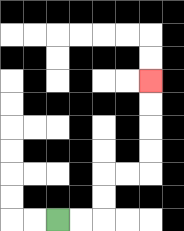{'start': '[2, 9]', 'end': '[6, 3]', 'path_directions': 'R,R,U,U,R,R,U,U,U,U', 'path_coordinates': '[[2, 9], [3, 9], [4, 9], [4, 8], [4, 7], [5, 7], [6, 7], [6, 6], [6, 5], [6, 4], [6, 3]]'}